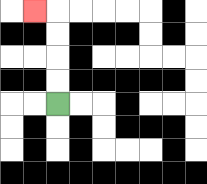{'start': '[2, 4]', 'end': '[1, 0]', 'path_directions': 'U,U,U,U,L', 'path_coordinates': '[[2, 4], [2, 3], [2, 2], [2, 1], [2, 0], [1, 0]]'}